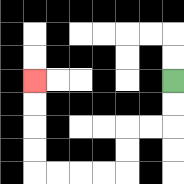{'start': '[7, 3]', 'end': '[1, 3]', 'path_directions': 'D,D,L,L,D,D,L,L,L,L,U,U,U,U', 'path_coordinates': '[[7, 3], [7, 4], [7, 5], [6, 5], [5, 5], [5, 6], [5, 7], [4, 7], [3, 7], [2, 7], [1, 7], [1, 6], [1, 5], [1, 4], [1, 3]]'}